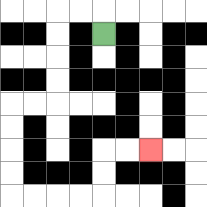{'start': '[4, 1]', 'end': '[6, 6]', 'path_directions': 'U,L,L,D,D,D,D,L,L,D,D,D,D,R,R,R,R,U,U,R,R', 'path_coordinates': '[[4, 1], [4, 0], [3, 0], [2, 0], [2, 1], [2, 2], [2, 3], [2, 4], [1, 4], [0, 4], [0, 5], [0, 6], [0, 7], [0, 8], [1, 8], [2, 8], [3, 8], [4, 8], [4, 7], [4, 6], [5, 6], [6, 6]]'}